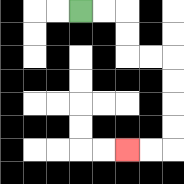{'start': '[3, 0]', 'end': '[5, 6]', 'path_directions': 'R,R,D,D,R,R,D,D,D,D,L,L', 'path_coordinates': '[[3, 0], [4, 0], [5, 0], [5, 1], [5, 2], [6, 2], [7, 2], [7, 3], [7, 4], [7, 5], [7, 6], [6, 6], [5, 6]]'}